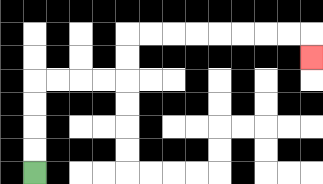{'start': '[1, 7]', 'end': '[13, 2]', 'path_directions': 'U,U,U,U,R,R,R,R,U,U,R,R,R,R,R,R,R,R,D', 'path_coordinates': '[[1, 7], [1, 6], [1, 5], [1, 4], [1, 3], [2, 3], [3, 3], [4, 3], [5, 3], [5, 2], [5, 1], [6, 1], [7, 1], [8, 1], [9, 1], [10, 1], [11, 1], [12, 1], [13, 1], [13, 2]]'}